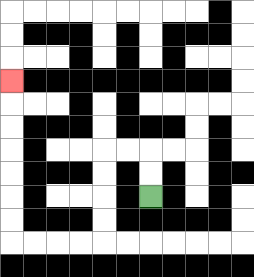{'start': '[6, 8]', 'end': '[0, 3]', 'path_directions': 'U,U,L,L,D,D,D,D,L,L,L,L,U,U,U,U,U,U,U', 'path_coordinates': '[[6, 8], [6, 7], [6, 6], [5, 6], [4, 6], [4, 7], [4, 8], [4, 9], [4, 10], [3, 10], [2, 10], [1, 10], [0, 10], [0, 9], [0, 8], [0, 7], [0, 6], [0, 5], [0, 4], [0, 3]]'}